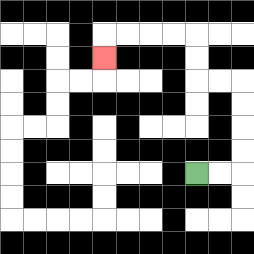{'start': '[8, 7]', 'end': '[4, 2]', 'path_directions': 'R,R,U,U,U,U,L,L,U,U,L,L,L,L,D', 'path_coordinates': '[[8, 7], [9, 7], [10, 7], [10, 6], [10, 5], [10, 4], [10, 3], [9, 3], [8, 3], [8, 2], [8, 1], [7, 1], [6, 1], [5, 1], [4, 1], [4, 2]]'}